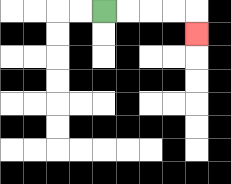{'start': '[4, 0]', 'end': '[8, 1]', 'path_directions': 'R,R,R,R,D', 'path_coordinates': '[[4, 0], [5, 0], [6, 0], [7, 0], [8, 0], [8, 1]]'}